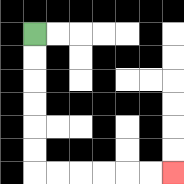{'start': '[1, 1]', 'end': '[7, 7]', 'path_directions': 'D,D,D,D,D,D,R,R,R,R,R,R', 'path_coordinates': '[[1, 1], [1, 2], [1, 3], [1, 4], [1, 5], [1, 6], [1, 7], [2, 7], [3, 7], [4, 7], [5, 7], [6, 7], [7, 7]]'}